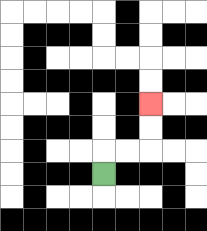{'start': '[4, 7]', 'end': '[6, 4]', 'path_directions': 'U,R,R,U,U', 'path_coordinates': '[[4, 7], [4, 6], [5, 6], [6, 6], [6, 5], [6, 4]]'}